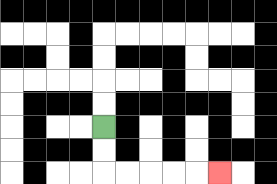{'start': '[4, 5]', 'end': '[9, 7]', 'path_directions': 'D,D,R,R,R,R,R', 'path_coordinates': '[[4, 5], [4, 6], [4, 7], [5, 7], [6, 7], [7, 7], [8, 7], [9, 7]]'}